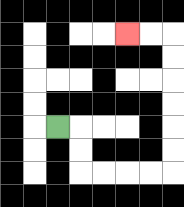{'start': '[2, 5]', 'end': '[5, 1]', 'path_directions': 'R,D,D,R,R,R,R,U,U,U,U,U,U,L,L', 'path_coordinates': '[[2, 5], [3, 5], [3, 6], [3, 7], [4, 7], [5, 7], [6, 7], [7, 7], [7, 6], [7, 5], [7, 4], [7, 3], [7, 2], [7, 1], [6, 1], [5, 1]]'}